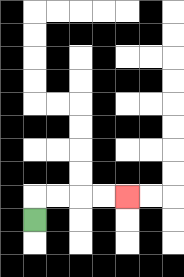{'start': '[1, 9]', 'end': '[5, 8]', 'path_directions': 'U,R,R,R,R', 'path_coordinates': '[[1, 9], [1, 8], [2, 8], [3, 8], [4, 8], [5, 8]]'}